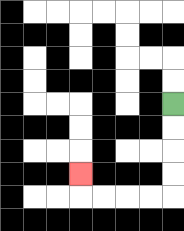{'start': '[7, 4]', 'end': '[3, 7]', 'path_directions': 'D,D,D,D,L,L,L,L,U', 'path_coordinates': '[[7, 4], [7, 5], [7, 6], [7, 7], [7, 8], [6, 8], [5, 8], [4, 8], [3, 8], [3, 7]]'}